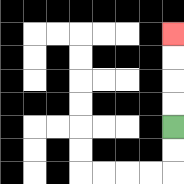{'start': '[7, 5]', 'end': '[7, 1]', 'path_directions': 'U,U,U,U', 'path_coordinates': '[[7, 5], [7, 4], [7, 3], [7, 2], [7, 1]]'}